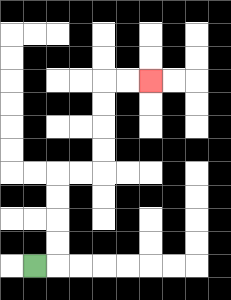{'start': '[1, 11]', 'end': '[6, 3]', 'path_directions': 'R,U,U,U,U,R,R,U,U,U,U,R,R', 'path_coordinates': '[[1, 11], [2, 11], [2, 10], [2, 9], [2, 8], [2, 7], [3, 7], [4, 7], [4, 6], [4, 5], [4, 4], [4, 3], [5, 3], [6, 3]]'}